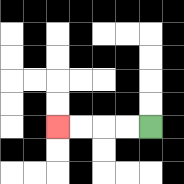{'start': '[6, 5]', 'end': '[2, 5]', 'path_directions': 'L,L,L,L', 'path_coordinates': '[[6, 5], [5, 5], [4, 5], [3, 5], [2, 5]]'}